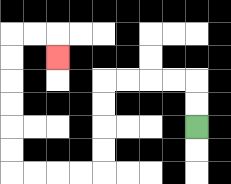{'start': '[8, 5]', 'end': '[2, 2]', 'path_directions': 'U,U,L,L,L,L,D,D,D,D,L,L,L,L,U,U,U,U,U,U,R,R,D', 'path_coordinates': '[[8, 5], [8, 4], [8, 3], [7, 3], [6, 3], [5, 3], [4, 3], [4, 4], [4, 5], [4, 6], [4, 7], [3, 7], [2, 7], [1, 7], [0, 7], [0, 6], [0, 5], [0, 4], [0, 3], [0, 2], [0, 1], [1, 1], [2, 1], [2, 2]]'}